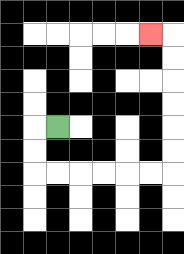{'start': '[2, 5]', 'end': '[6, 1]', 'path_directions': 'L,D,D,R,R,R,R,R,R,U,U,U,U,U,U,L', 'path_coordinates': '[[2, 5], [1, 5], [1, 6], [1, 7], [2, 7], [3, 7], [4, 7], [5, 7], [6, 7], [7, 7], [7, 6], [7, 5], [7, 4], [7, 3], [7, 2], [7, 1], [6, 1]]'}